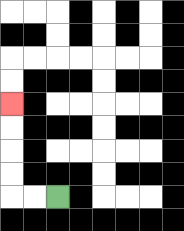{'start': '[2, 8]', 'end': '[0, 4]', 'path_directions': 'L,L,U,U,U,U', 'path_coordinates': '[[2, 8], [1, 8], [0, 8], [0, 7], [0, 6], [0, 5], [0, 4]]'}